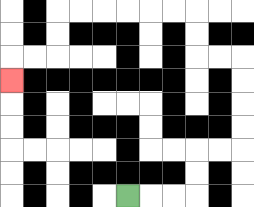{'start': '[5, 8]', 'end': '[0, 3]', 'path_directions': 'R,R,R,U,U,R,R,U,U,U,U,L,L,U,U,L,L,L,L,L,L,D,D,L,L,D', 'path_coordinates': '[[5, 8], [6, 8], [7, 8], [8, 8], [8, 7], [8, 6], [9, 6], [10, 6], [10, 5], [10, 4], [10, 3], [10, 2], [9, 2], [8, 2], [8, 1], [8, 0], [7, 0], [6, 0], [5, 0], [4, 0], [3, 0], [2, 0], [2, 1], [2, 2], [1, 2], [0, 2], [0, 3]]'}